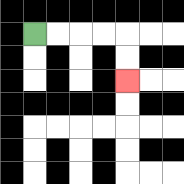{'start': '[1, 1]', 'end': '[5, 3]', 'path_directions': 'R,R,R,R,D,D', 'path_coordinates': '[[1, 1], [2, 1], [3, 1], [4, 1], [5, 1], [5, 2], [5, 3]]'}